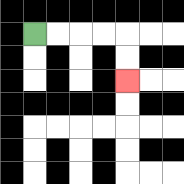{'start': '[1, 1]', 'end': '[5, 3]', 'path_directions': 'R,R,R,R,D,D', 'path_coordinates': '[[1, 1], [2, 1], [3, 1], [4, 1], [5, 1], [5, 2], [5, 3]]'}